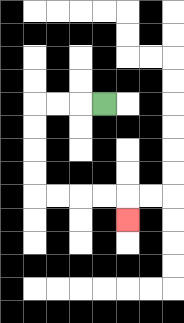{'start': '[4, 4]', 'end': '[5, 9]', 'path_directions': 'L,L,L,D,D,D,D,R,R,R,R,D', 'path_coordinates': '[[4, 4], [3, 4], [2, 4], [1, 4], [1, 5], [1, 6], [1, 7], [1, 8], [2, 8], [3, 8], [4, 8], [5, 8], [5, 9]]'}